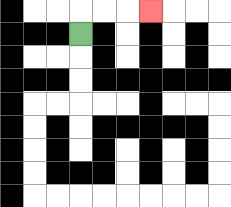{'start': '[3, 1]', 'end': '[6, 0]', 'path_directions': 'U,R,R,R', 'path_coordinates': '[[3, 1], [3, 0], [4, 0], [5, 0], [6, 0]]'}